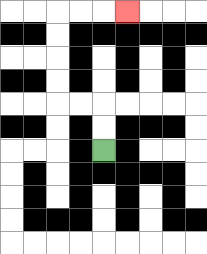{'start': '[4, 6]', 'end': '[5, 0]', 'path_directions': 'U,U,L,L,U,U,U,U,R,R,R', 'path_coordinates': '[[4, 6], [4, 5], [4, 4], [3, 4], [2, 4], [2, 3], [2, 2], [2, 1], [2, 0], [3, 0], [4, 0], [5, 0]]'}